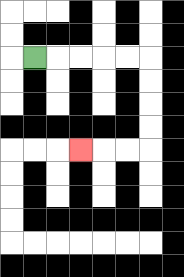{'start': '[1, 2]', 'end': '[3, 6]', 'path_directions': 'R,R,R,R,R,D,D,D,D,L,L,L', 'path_coordinates': '[[1, 2], [2, 2], [3, 2], [4, 2], [5, 2], [6, 2], [6, 3], [6, 4], [6, 5], [6, 6], [5, 6], [4, 6], [3, 6]]'}